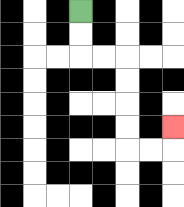{'start': '[3, 0]', 'end': '[7, 5]', 'path_directions': 'D,D,R,R,D,D,D,D,R,R,U', 'path_coordinates': '[[3, 0], [3, 1], [3, 2], [4, 2], [5, 2], [5, 3], [5, 4], [5, 5], [5, 6], [6, 6], [7, 6], [7, 5]]'}